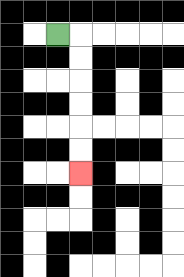{'start': '[2, 1]', 'end': '[3, 7]', 'path_directions': 'R,D,D,D,D,D,D', 'path_coordinates': '[[2, 1], [3, 1], [3, 2], [3, 3], [3, 4], [3, 5], [3, 6], [3, 7]]'}